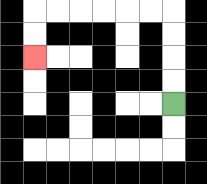{'start': '[7, 4]', 'end': '[1, 2]', 'path_directions': 'U,U,U,U,L,L,L,L,L,L,D,D', 'path_coordinates': '[[7, 4], [7, 3], [7, 2], [7, 1], [7, 0], [6, 0], [5, 0], [4, 0], [3, 0], [2, 0], [1, 0], [1, 1], [1, 2]]'}